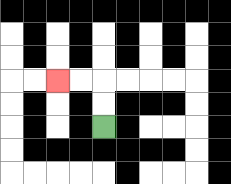{'start': '[4, 5]', 'end': '[2, 3]', 'path_directions': 'U,U,L,L', 'path_coordinates': '[[4, 5], [4, 4], [4, 3], [3, 3], [2, 3]]'}